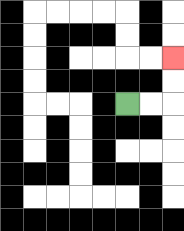{'start': '[5, 4]', 'end': '[7, 2]', 'path_directions': 'R,R,U,U', 'path_coordinates': '[[5, 4], [6, 4], [7, 4], [7, 3], [7, 2]]'}